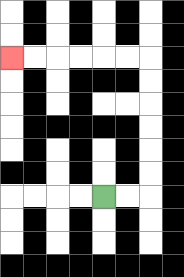{'start': '[4, 8]', 'end': '[0, 2]', 'path_directions': 'R,R,U,U,U,U,U,U,L,L,L,L,L,L', 'path_coordinates': '[[4, 8], [5, 8], [6, 8], [6, 7], [6, 6], [6, 5], [6, 4], [6, 3], [6, 2], [5, 2], [4, 2], [3, 2], [2, 2], [1, 2], [0, 2]]'}